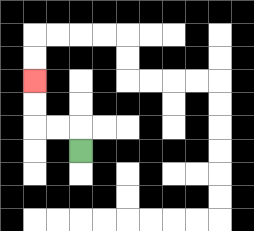{'start': '[3, 6]', 'end': '[1, 3]', 'path_directions': 'U,L,L,U,U', 'path_coordinates': '[[3, 6], [3, 5], [2, 5], [1, 5], [1, 4], [1, 3]]'}